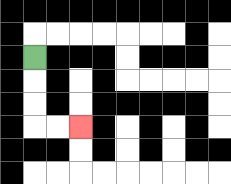{'start': '[1, 2]', 'end': '[3, 5]', 'path_directions': 'D,D,D,R,R', 'path_coordinates': '[[1, 2], [1, 3], [1, 4], [1, 5], [2, 5], [3, 5]]'}